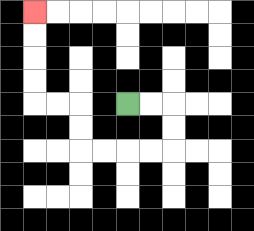{'start': '[5, 4]', 'end': '[1, 0]', 'path_directions': 'R,R,D,D,L,L,L,L,U,U,L,L,U,U,U,U', 'path_coordinates': '[[5, 4], [6, 4], [7, 4], [7, 5], [7, 6], [6, 6], [5, 6], [4, 6], [3, 6], [3, 5], [3, 4], [2, 4], [1, 4], [1, 3], [1, 2], [1, 1], [1, 0]]'}